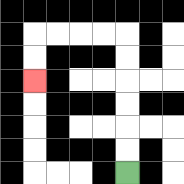{'start': '[5, 7]', 'end': '[1, 3]', 'path_directions': 'U,U,U,U,U,U,L,L,L,L,D,D', 'path_coordinates': '[[5, 7], [5, 6], [5, 5], [5, 4], [5, 3], [5, 2], [5, 1], [4, 1], [3, 1], [2, 1], [1, 1], [1, 2], [1, 3]]'}